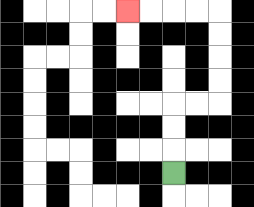{'start': '[7, 7]', 'end': '[5, 0]', 'path_directions': 'U,U,U,R,R,U,U,U,U,L,L,L,L', 'path_coordinates': '[[7, 7], [7, 6], [7, 5], [7, 4], [8, 4], [9, 4], [9, 3], [9, 2], [9, 1], [9, 0], [8, 0], [7, 0], [6, 0], [5, 0]]'}